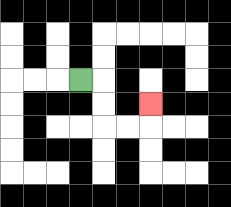{'start': '[3, 3]', 'end': '[6, 4]', 'path_directions': 'R,D,D,R,R,U', 'path_coordinates': '[[3, 3], [4, 3], [4, 4], [4, 5], [5, 5], [6, 5], [6, 4]]'}